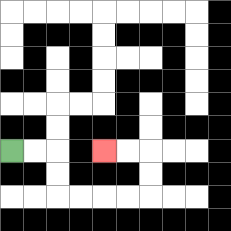{'start': '[0, 6]', 'end': '[4, 6]', 'path_directions': 'R,R,D,D,R,R,R,R,U,U,L,L', 'path_coordinates': '[[0, 6], [1, 6], [2, 6], [2, 7], [2, 8], [3, 8], [4, 8], [5, 8], [6, 8], [6, 7], [6, 6], [5, 6], [4, 6]]'}